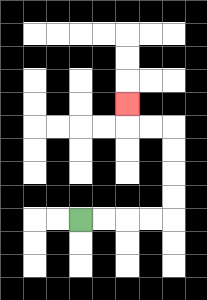{'start': '[3, 9]', 'end': '[5, 4]', 'path_directions': 'R,R,R,R,U,U,U,U,L,L,U', 'path_coordinates': '[[3, 9], [4, 9], [5, 9], [6, 9], [7, 9], [7, 8], [7, 7], [7, 6], [7, 5], [6, 5], [5, 5], [5, 4]]'}